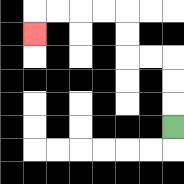{'start': '[7, 5]', 'end': '[1, 1]', 'path_directions': 'U,U,U,L,L,U,U,L,L,L,L,D', 'path_coordinates': '[[7, 5], [7, 4], [7, 3], [7, 2], [6, 2], [5, 2], [5, 1], [5, 0], [4, 0], [3, 0], [2, 0], [1, 0], [1, 1]]'}